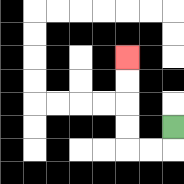{'start': '[7, 5]', 'end': '[5, 2]', 'path_directions': 'D,L,L,U,U,U,U', 'path_coordinates': '[[7, 5], [7, 6], [6, 6], [5, 6], [5, 5], [5, 4], [5, 3], [5, 2]]'}